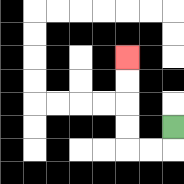{'start': '[7, 5]', 'end': '[5, 2]', 'path_directions': 'D,L,L,U,U,U,U', 'path_coordinates': '[[7, 5], [7, 6], [6, 6], [5, 6], [5, 5], [5, 4], [5, 3], [5, 2]]'}